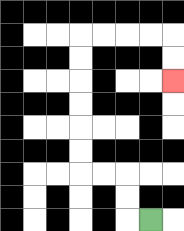{'start': '[6, 9]', 'end': '[7, 3]', 'path_directions': 'L,U,U,L,L,U,U,U,U,U,U,R,R,R,R,D,D', 'path_coordinates': '[[6, 9], [5, 9], [5, 8], [5, 7], [4, 7], [3, 7], [3, 6], [3, 5], [3, 4], [3, 3], [3, 2], [3, 1], [4, 1], [5, 1], [6, 1], [7, 1], [7, 2], [7, 3]]'}